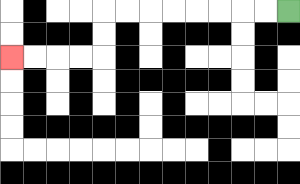{'start': '[12, 0]', 'end': '[0, 2]', 'path_directions': 'L,L,L,L,L,L,L,L,D,D,L,L,L,L', 'path_coordinates': '[[12, 0], [11, 0], [10, 0], [9, 0], [8, 0], [7, 0], [6, 0], [5, 0], [4, 0], [4, 1], [4, 2], [3, 2], [2, 2], [1, 2], [0, 2]]'}